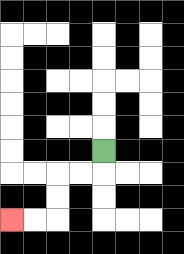{'start': '[4, 6]', 'end': '[0, 9]', 'path_directions': 'D,L,L,D,D,L,L', 'path_coordinates': '[[4, 6], [4, 7], [3, 7], [2, 7], [2, 8], [2, 9], [1, 9], [0, 9]]'}